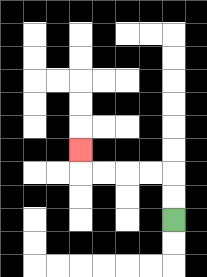{'start': '[7, 9]', 'end': '[3, 6]', 'path_directions': 'U,U,L,L,L,L,U', 'path_coordinates': '[[7, 9], [7, 8], [7, 7], [6, 7], [5, 7], [4, 7], [3, 7], [3, 6]]'}